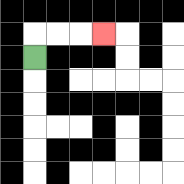{'start': '[1, 2]', 'end': '[4, 1]', 'path_directions': 'U,R,R,R', 'path_coordinates': '[[1, 2], [1, 1], [2, 1], [3, 1], [4, 1]]'}